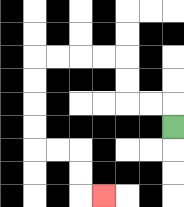{'start': '[7, 5]', 'end': '[4, 8]', 'path_directions': 'U,L,L,U,U,L,L,L,L,D,D,D,D,R,R,D,D,R', 'path_coordinates': '[[7, 5], [7, 4], [6, 4], [5, 4], [5, 3], [5, 2], [4, 2], [3, 2], [2, 2], [1, 2], [1, 3], [1, 4], [1, 5], [1, 6], [2, 6], [3, 6], [3, 7], [3, 8], [4, 8]]'}